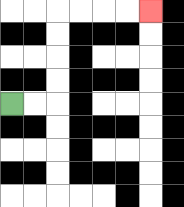{'start': '[0, 4]', 'end': '[6, 0]', 'path_directions': 'R,R,U,U,U,U,R,R,R,R', 'path_coordinates': '[[0, 4], [1, 4], [2, 4], [2, 3], [2, 2], [2, 1], [2, 0], [3, 0], [4, 0], [5, 0], [6, 0]]'}